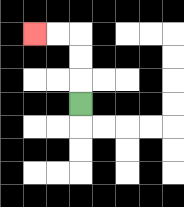{'start': '[3, 4]', 'end': '[1, 1]', 'path_directions': 'U,U,U,L,L', 'path_coordinates': '[[3, 4], [3, 3], [3, 2], [3, 1], [2, 1], [1, 1]]'}